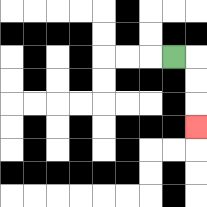{'start': '[7, 2]', 'end': '[8, 5]', 'path_directions': 'R,D,D,D', 'path_coordinates': '[[7, 2], [8, 2], [8, 3], [8, 4], [8, 5]]'}